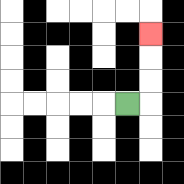{'start': '[5, 4]', 'end': '[6, 1]', 'path_directions': 'R,U,U,U', 'path_coordinates': '[[5, 4], [6, 4], [6, 3], [6, 2], [6, 1]]'}